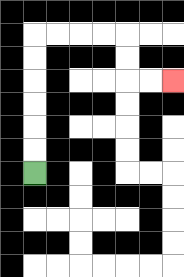{'start': '[1, 7]', 'end': '[7, 3]', 'path_directions': 'U,U,U,U,U,U,R,R,R,R,D,D,R,R', 'path_coordinates': '[[1, 7], [1, 6], [1, 5], [1, 4], [1, 3], [1, 2], [1, 1], [2, 1], [3, 1], [4, 1], [5, 1], [5, 2], [5, 3], [6, 3], [7, 3]]'}